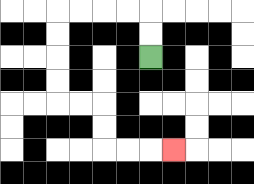{'start': '[6, 2]', 'end': '[7, 6]', 'path_directions': 'U,U,L,L,L,L,D,D,D,D,R,R,D,D,R,R,R', 'path_coordinates': '[[6, 2], [6, 1], [6, 0], [5, 0], [4, 0], [3, 0], [2, 0], [2, 1], [2, 2], [2, 3], [2, 4], [3, 4], [4, 4], [4, 5], [4, 6], [5, 6], [6, 6], [7, 6]]'}